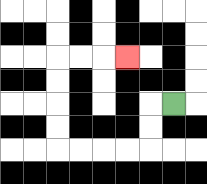{'start': '[7, 4]', 'end': '[5, 2]', 'path_directions': 'L,D,D,L,L,L,L,U,U,U,U,R,R,R', 'path_coordinates': '[[7, 4], [6, 4], [6, 5], [6, 6], [5, 6], [4, 6], [3, 6], [2, 6], [2, 5], [2, 4], [2, 3], [2, 2], [3, 2], [4, 2], [5, 2]]'}